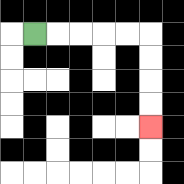{'start': '[1, 1]', 'end': '[6, 5]', 'path_directions': 'R,R,R,R,R,D,D,D,D', 'path_coordinates': '[[1, 1], [2, 1], [3, 1], [4, 1], [5, 1], [6, 1], [6, 2], [6, 3], [6, 4], [6, 5]]'}